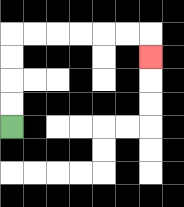{'start': '[0, 5]', 'end': '[6, 2]', 'path_directions': 'U,U,U,U,R,R,R,R,R,R,D', 'path_coordinates': '[[0, 5], [0, 4], [0, 3], [0, 2], [0, 1], [1, 1], [2, 1], [3, 1], [4, 1], [5, 1], [6, 1], [6, 2]]'}